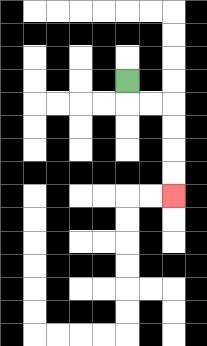{'start': '[5, 3]', 'end': '[7, 8]', 'path_directions': 'D,R,R,D,D,D,D', 'path_coordinates': '[[5, 3], [5, 4], [6, 4], [7, 4], [7, 5], [7, 6], [7, 7], [7, 8]]'}